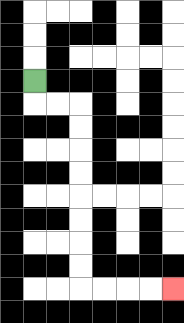{'start': '[1, 3]', 'end': '[7, 12]', 'path_directions': 'D,R,R,D,D,D,D,D,D,D,D,R,R,R,R', 'path_coordinates': '[[1, 3], [1, 4], [2, 4], [3, 4], [3, 5], [3, 6], [3, 7], [3, 8], [3, 9], [3, 10], [3, 11], [3, 12], [4, 12], [5, 12], [6, 12], [7, 12]]'}